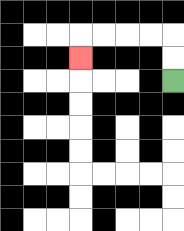{'start': '[7, 3]', 'end': '[3, 2]', 'path_directions': 'U,U,L,L,L,L,D', 'path_coordinates': '[[7, 3], [7, 2], [7, 1], [6, 1], [5, 1], [4, 1], [3, 1], [3, 2]]'}